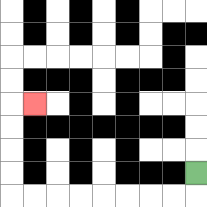{'start': '[8, 7]', 'end': '[1, 4]', 'path_directions': 'D,L,L,L,L,L,L,L,L,U,U,U,U,R', 'path_coordinates': '[[8, 7], [8, 8], [7, 8], [6, 8], [5, 8], [4, 8], [3, 8], [2, 8], [1, 8], [0, 8], [0, 7], [0, 6], [0, 5], [0, 4], [1, 4]]'}